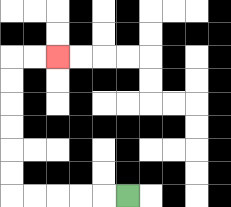{'start': '[5, 8]', 'end': '[2, 2]', 'path_directions': 'L,L,L,L,L,U,U,U,U,U,U,R,R', 'path_coordinates': '[[5, 8], [4, 8], [3, 8], [2, 8], [1, 8], [0, 8], [0, 7], [0, 6], [0, 5], [0, 4], [0, 3], [0, 2], [1, 2], [2, 2]]'}